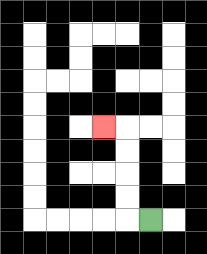{'start': '[6, 9]', 'end': '[4, 5]', 'path_directions': 'L,U,U,U,U,L', 'path_coordinates': '[[6, 9], [5, 9], [5, 8], [5, 7], [5, 6], [5, 5], [4, 5]]'}